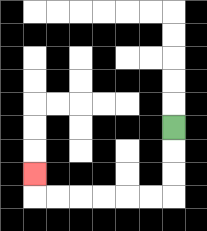{'start': '[7, 5]', 'end': '[1, 7]', 'path_directions': 'D,D,D,L,L,L,L,L,L,U', 'path_coordinates': '[[7, 5], [7, 6], [7, 7], [7, 8], [6, 8], [5, 8], [4, 8], [3, 8], [2, 8], [1, 8], [1, 7]]'}